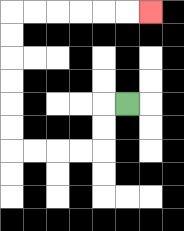{'start': '[5, 4]', 'end': '[6, 0]', 'path_directions': 'L,D,D,L,L,L,L,U,U,U,U,U,U,R,R,R,R,R,R', 'path_coordinates': '[[5, 4], [4, 4], [4, 5], [4, 6], [3, 6], [2, 6], [1, 6], [0, 6], [0, 5], [0, 4], [0, 3], [0, 2], [0, 1], [0, 0], [1, 0], [2, 0], [3, 0], [4, 0], [5, 0], [6, 0]]'}